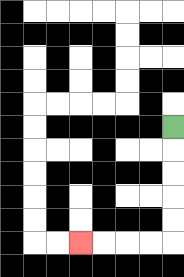{'start': '[7, 5]', 'end': '[3, 10]', 'path_directions': 'D,D,D,D,D,L,L,L,L', 'path_coordinates': '[[7, 5], [7, 6], [7, 7], [7, 8], [7, 9], [7, 10], [6, 10], [5, 10], [4, 10], [3, 10]]'}